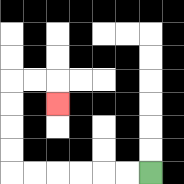{'start': '[6, 7]', 'end': '[2, 4]', 'path_directions': 'L,L,L,L,L,L,U,U,U,U,R,R,D', 'path_coordinates': '[[6, 7], [5, 7], [4, 7], [3, 7], [2, 7], [1, 7], [0, 7], [0, 6], [0, 5], [0, 4], [0, 3], [1, 3], [2, 3], [2, 4]]'}